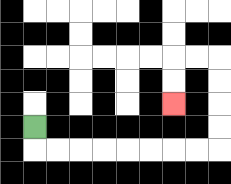{'start': '[1, 5]', 'end': '[7, 4]', 'path_directions': 'D,R,R,R,R,R,R,R,R,U,U,U,U,L,L,D,D', 'path_coordinates': '[[1, 5], [1, 6], [2, 6], [3, 6], [4, 6], [5, 6], [6, 6], [7, 6], [8, 6], [9, 6], [9, 5], [9, 4], [9, 3], [9, 2], [8, 2], [7, 2], [7, 3], [7, 4]]'}